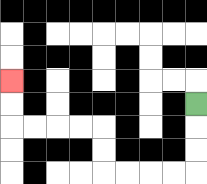{'start': '[8, 4]', 'end': '[0, 3]', 'path_directions': 'D,D,D,L,L,L,L,U,U,L,L,L,L,U,U', 'path_coordinates': '[[8, 4], [8, 5], [8, 6], [8, 7], [7, 7], [6, 7], [5, 7], [4, 7], [4, 6], [4, 5], [3, 5], [2, 5], [1, 5], [0, 5], [0, 4], [0, 3]]'}